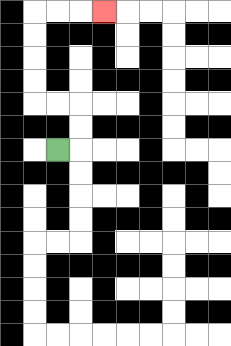{'start': '[2, 6]', 'end': '[4, 0]', 'path_directions': 'R,U,U,L,L,U,U,U,U,R,R,R', 'path_coordinates': '[[2, 6], [3, 6], [3, 5], [3, 4], [2, 4], [1, 4], [1, 3], [1, 2], [1, 1], [1, 0], [2, 0], [3, 0], [4, 0]]'}